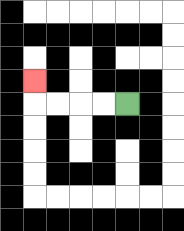{'start': '[5, 4]', 'end': '[1, 3]', 'path_directions': 'L,L,L,L,U', 'path_coordinates': '[[5, 4], [4, 4], [3, 4], [2, 4], [1, 4], [1, 3]]'}